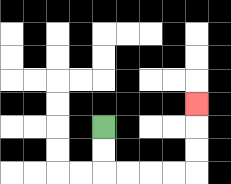{'start': '[4, 5]', 'end': '[8, 4]', 'path_directions': 'D,D,R,R,R,R,U,U,U', 'path_coordinates': '[[4, 5], [4, 6], [4, 7], [5, 7], [6, 7], [7, 7], [8, 7], [8, 6], [8, 5], [8, 4]]'}